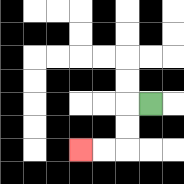{'start': '[6, 4]', 'end': '[3, 6]', 'path_directions': 'L,D,D,L,L', 'path_coordinates': '[[6, 4], [5, 4], [5, 5], [5, 6], [4, 6], [3, 6]]'}